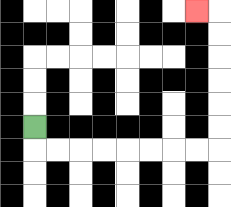{'start': '[1, 5]', 'end': '[8, 0]', 'path_directions': 'D,R,R,R,R,R,R,R,R,U,U,U,U,U,U,L', 'path_coordinates': '[[1, 5], [1, 6], [2, 6], [3, 6], [4, 6], [5, 6], [6, 6], [7, 6], [8, 6], [9, 6], [9, 5], [9, 4], [9, 3], [9, 2], [9, 1], [9, 0], [8, 0]]'}